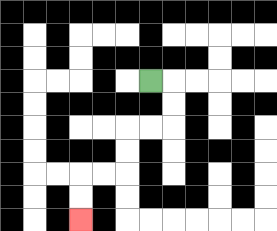{'start': '[6, 3]', 'end': '[3, 9]', 'path_directions': 'R,D,D,L,L,D,D,L,L,D,D', 'path_coordinates': '[[6, 3], [7, 3], [7, 4], [7, 5], [6, 5], [5, 5], [5, 6], [5, 7], [4, 7], [3, 7], [3, 8], [3, 9]]'}